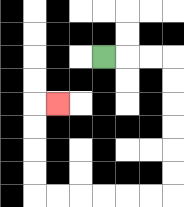{'start': '[4, 2]', 'end': '[2, 4]', 'path_directions': 'R,R,R,D,D,D,D,D,D,L,L,L,L,L,L,U,U,U,U,R', 'path_coordinates': '[[4, 2], [5, 2], [6, 2], [7, 2], [7, 3], [7, 4], [7, 5], [7, 6], [7, 7], [7, 8], [6, 8], [5, 8], [4, 8], [3, 8], [2, 8], [1, 8], [1, 7], [1, 6], [1, 5], [1, 4], [2, 4]]'}